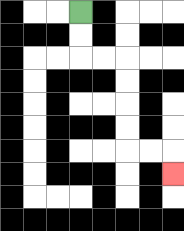{'start': '[3, 0]', 'end': '[7, 7]', 'path_directions': 'D,D,R,R,D,D,D,D,R,R,D', 'path_coordinates': '[[3, 0], [3, 1], [3, 2], [4, 2], [5, 2], [5, 3], [5, 4], [5, 5], [5, 6], [6, 6], [7, 6], [7, 7]]'}